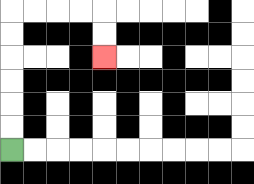{'start': '[0, 6]', 'end': '[4, 2]', 'path_directions': 'U,U,U,U,U,U,R,R,R,R,D,D', 'path_coordinates': '[[0, 6], [0, 5], [0, 4], [0, 3], [0, 2], [0, 1], [0, 0], [1, 0], [2, 0], [3, 0], [4, 0], [4, 1], [4, 2]]'}